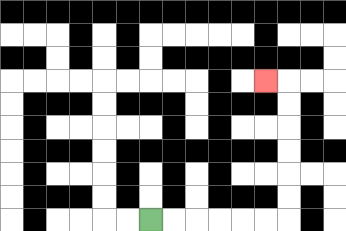{'start': '[6, 9]', 'end': '[11, 3]', 'path_directions': 'R,R,R,R,R,R,U,U,U,U,U,U,L', 'path_coordinates': '[[6, 9], [7, 9], [8, 9], [9, 9], [10, 9], [11, 9], [12, 9], [12, 8], [12, 7], [12, 6], [12, 5], [12, 4], [12, 3], [11, 3]]'}